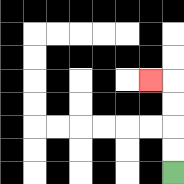{'start': '[7, 7]', 'end': '[6, 3]', 'path_directions': 'U,U,U,U,L', 'path_coordinates': '[[7, 7], [7, 6], [7, 5], [7, 4], [7, 3], [6, 3]]'}